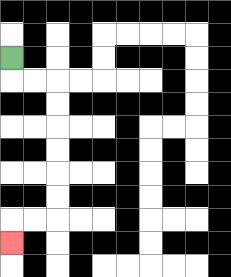{'start': '[0, 2]', 'end': '[0, 10]', 'path_directions': 'D,R,R,D,D,D,D,D,D,L,L,D', 'path_coordinates': '[[0, 2], [0, 3], [1, 3], [2, 3], [2, 4], [2, 5], [2, 6], [2, 7], [2, 8], [2, 9], [1, 9], [0, 9], [0, 10]]'}